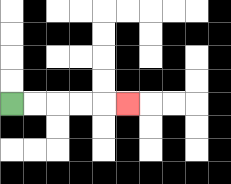{'start': '[0, 4]', 'end': '[5, 4]', 'path_directions': 'R,R,R,R,R', 'path_coordinates': '[[0, 4], [1, 4], [2, 4], [3, 4], [4, 4], [5, 4]]'}